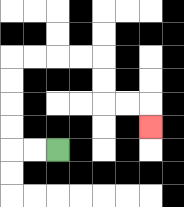{'start': '[2, 6]', 'end': '[6, 5]', 'path_directions': 'L,L,U,U,U,U,R,R,R,R,D,D,R,R,D', 'path_coordinates': '[[2, 6], [1, 6], [0, 6], [0, 5], [0, 4], [0, 3], [0, 2], [1, 2], [2, 2], [3, 2], [4, 2], [4, 3], [4, 4], [5, 4], [6, 4], [6, 5]]'}